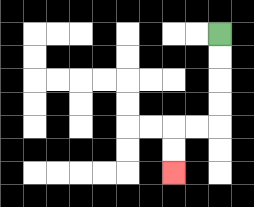{'start': '[9, 1]', 'end': '[7, 7]', 'path_directions': 'D,D,D,D,L,L,D,D', 'path_coordinates': '[[9, 1], [9, 2], [9, 3], [9, 4], [9, 5], [8, 5], [7, 5], [7, 6], [7, 7]]'}